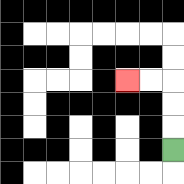{'start': '[7, 6]', 'end': '[5, 3]', 'path_directions': 'U,U,U,L,L', 'path_coordinates': '[[7, 6], [7, 5], [7, 4], [7, 3], [6, 3], [5, 3]]'}